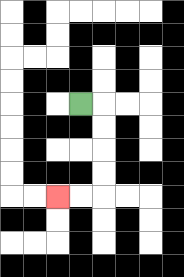{'start': '[3, 4]', 'end': '[2, 8]', 'path_directions': 'R,D,D,D,D,L,L', 'path_coordinates': '[[3, 4], [4, 4], [4, 5], [4, 6], [4, 7], [4, 8], [3, 8], [2, 8]]'}